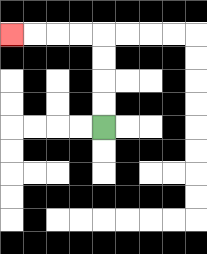{'start': '[4, 5]', 'end': '[0, 1]', 'path_directions': 'U,U,U,U,L,L,L,L', 'path_coordinates': '[[4, 5], [4, 4], [4, 3], [4, 2], [4, 1], [3, 1], [2, 1], [1, 1], [0, 1]]'}